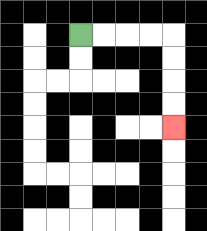{'start': '[3, 1]', 'end': '[7, 5]', 'path_directions': 'R,R,R,R,D,D,D,D', 'path_coordinates': '[[3, 1], [4, 1], [5, 1], [6, 1], [7, 1], [7, 2], [7, 3], [7, 4], [7, 5]]'}